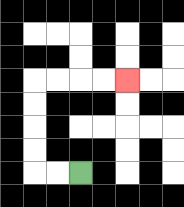{'start': '[3, 7]', 'end': '[5, 3]', 'path_directions': 'L,L,U,U,U,U,R,R,R,R', 'path_coordinates': '[[3, 7], [2, 7], [1, 7], [1, 6], [1, 5], [1, 4], [1, 3], [2, 3], [3, 3], [4, 3], [5, 3]]'}